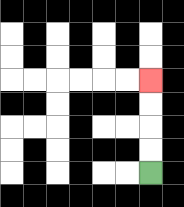{'start': '[6, 7]', 'end': '[6, 3]', 'path_directions': 'U,U,U,U', 'path_coordinates': '[[6, 7], [6, 6], [6, 5], [6, 4], [6, 3]]'}